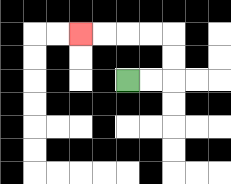{'start': '[5, 3]', 'end': '[3, 1]', 'path_directions': 'R,R,U,U,L,L,L,L', 'path_coordinates': '[[5, 3], [6, 3], [7, 3], [7, 2], [7, 1], [6, 1], [5, 1], [4, 1], [3, 1]]'}